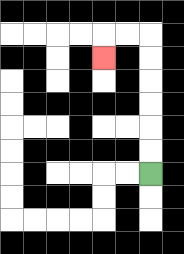{'start': '[6, 7]', 'end': '[4, 2]', 'path_directions': 'U,U,U,U,U,U,L,L,D', 'path_coordinates': '[[6, 7], [6, 6], [6, 5], [6, 4], [6, 3], [6, 2], [6, 1], [5, 1], [4, 1], [4, 2]]'}